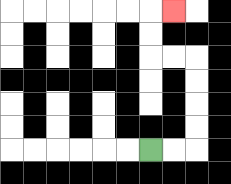{'start': '[6, 6]', 'end': '[7, 0]', 'path_directions': 'R,R,U,U,U,U,L,L,U,U,R', 'path_coordinates': '[[6, 6], [7, 6], [8, 6], [8, 5], [8, 4], [8, 3], [8, 2], [7, 2], [6, 2], [6, 1], [6, 0], [7, 0]]'}